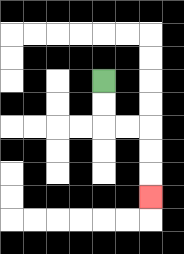{'start': '[4, 3]', 'end': '[6, 8]', 'path_directions': 'D,D,R,R,D,D,D', 'path_coordinates': '[[4, 3], [4, 4], [4, 5], [5, 5], [6, 5], [6, 6], [6, 7], [6, 8]]'}